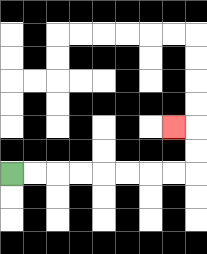{'start': '[0, 7]', 'end': '[7, 5]', 'path_directions': 'R,R,R,R,R,R,R,R,U,U,L', 'path_coordinates': '[[0, 7], [1, 7], [2, 7], [3, 7], [4, 7], [5, 7], [6, 7], [7, 7], [8, 7], [8, 6], [8, 5], [7, 5]]'}